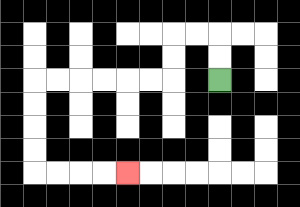{'start': '[9, 3]', 'end': '[5, 7]', 'path_directions': 'U,U,L,L,D,D,L,L,L,L,L,L,D,D,D,D,R,R,R,R', 'path_coordinates': '[[9, 3], [9, 2], [9, 1], [8, 1], [7, 1], [7, 2], [7, 3], [6, 3], [5, 3], [4, 3], [3, 3], [2, 3], [1, 3], [1, 4], [1, 5], [1, 6], [1, 7], [2, 7], [3, 7], [4, 7], [5, 7]]'}